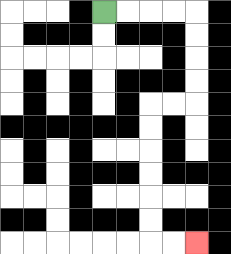{'start': '[4, 0]', 'end': '[8, 10]', 'path_directions': 'R,R,R,R,D,D,D,D,L,L,D,D,D,D,D,D,R,R', 'path_coordinates': '[[4, 0], [5, 0], [6, 0], [7, 0], [8, 0], [8, 1], [8, 2], [8, 3], [8, 4], [7, 4], [6, 4], [6, 5], [6, 6], [6, 7], [6, 8], [6, 9], [6, 10], [7, 10], [8, 10]]'}